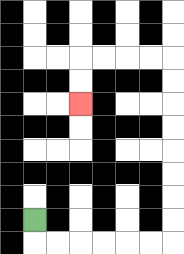{'start': '[1, 9]', 'end': '[3, 4]', 'path_directions': 'D,R,R,R,R,R,R,U,U,U,U,U,U,U,U,L,L,L,L,D,D', 'path_coordinates': '[[1, 9], [1, 10], [2, 10], [3, 10], [4, 10], [5, 10], [6, 10], [7, 10], [7, 9], [7, 8], [7, 7], [7, 6], [7, 5], [7, 4], [7, 3], [7, 2], [6, 2], [5, 2], [4, 2], [3, 2], [3, 3], [3, 4]]'}